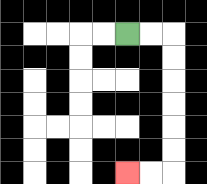{'start': '[5, 1]', 'end': '[5, 7]', 'path_directions': 'R,R,D,D,D,D,D,D,L,L', 'path_coordinates': '[[5, 1], [6, 1], [7, 1], [7, 2], [7, 3], [7, 4], [7, 5], [7, 6], [7, 7], [6, 7], [5, 7]]'}